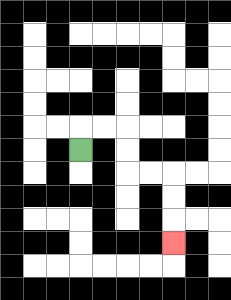{'start': '[3, 6]', 'end': '[7, 10]', 'path_directions': 'U,R,R,D,D,R,R,D,D,D', 'path_coordinates': '[[3, 6], [3, 5], [4, 5], [5, 5], [5, 6], [5, 7], [6, 7], [7, 7], [7, 8], [7, 9], [7, 10]]'}